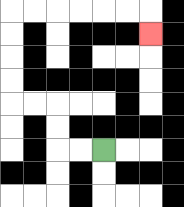{'start': '[4, 6]', 'end': '[6, 1]', 'path_directions': 'L,L,U,U,L,L,U,U,U,U,R,R,R,R,R,R,D', 'path_coordinates': '[[4, 6], [3, 6], [2, 6], [2, 5], [2, 4], [1, 4], [0, 4], [0, 3], [0, 2], [0, 1], [0, 0], [1, 0], [2, 0], [3, 0], [4, 0], [5, 0], [6, 0], [6, 1]]'}